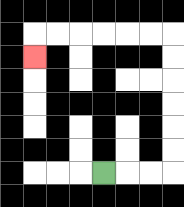{'start': '[4, 7]', 'end': '[1, 2]', 'path_directions': 'R,R,R,U,U,U,U,U,U,L,L,L,L,L,L,D', 'path_coordinates': '[[4, 7], [5, 7], [6, 7], [7, 7], [7, 6], [7, 5], [7, 4], [7, 3], [7, 2], [7, 1], [6, 1], [5, 1], [4, 1], [3, 1], [2, 1], [1, 1], [1, 2]]'}